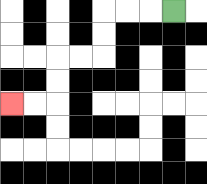{'start': '[7, 0]', 'end': '[0, 4]', 'path_directions': 'L,L,L,D,D,L,L,D,D,L,L', 'path_coordinates': '[[7, 0], [6, 0], [5, 0], [4, 0], [4, 1], [4, 2], [3, 2], [2, 2], [2, 3], [2, 4], [1, 4], [0, 4]]'}